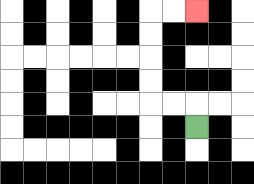{'start': '[8, 5]', 'end': '[8, 0]', 'path_directions': 'U,L,L,U,U,U,U,R,R', 'path_coordinates': '[[8, 5], [8, 4], [7, 4], [6, 4], [6, 3], [6, 2], [6, 1], [6, 0], [7, 0], [8, 0]]'}